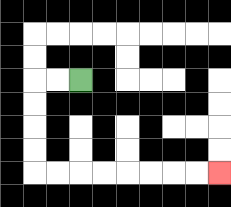{'start': '[3, 3]', 'end': '[9, 7]', 'path_directions': 'L,L,D,D,D,D,R,R,R,R,R,R,R,R', 'path_coordinates': '[[3, 3], [2, 3], [1, 3], [1, 4], [1, 5], [1, 6], [1, 7], [2, 7], [3, 7], [4, 7], [5, 7], [6, 7], [7, 7], [8, 7], [9, 7]]'}